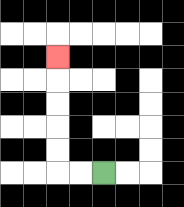{'start': '[4, 7]', 'end': '[2, 2]', 'path_directions': 'L,L,U,U,U,U,U', 'path_coordinates': '[[4, 7], [3, 7], [2, 7], [2, 6], [2, 5], [2, 4], [2, 3], [2, 2]]'}